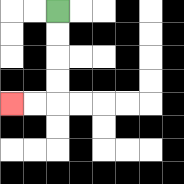{'start': '[2, 0]', 'end': '[0, 4]', 'path_directions': 'D,D,D,D,L,L', 'path_coordinates': '[[2, 0], [2, 1], [2, 2], [2, 3], [2, 4], [1, 4], [0, 4]]'}